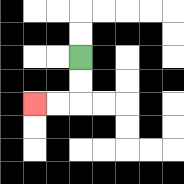{'start': '[3, 2]', 'end': '[1, 4]', 'path_directions': 'D,D,L,L', 'path_coordinates': '[[3, 2], [3, 3], [3, 4], [2, 4], [1, 4]]'}